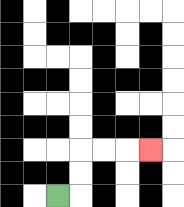{'start': '[2, 8]', 'end': '[6, 6]', 'path_directions': 'R,U,U,R,R,R', 'path_coordinates': '[[2, 8], [3, 8], [3, 7], [3, 6], [4, 6], [5, 6], [6, 6]]'}